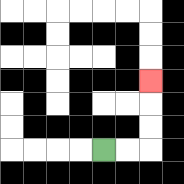{'start': '[4, 6]', 'end': '[6, 3]', 'path_directions': 'R,R,U,U,U', 'path_coordinates': '[[4, 6], [5, 6], [6, 6], [6, 5], [6, 4], [6, 3]]'}